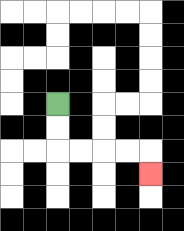{'start': '[2, 4]', 'end': '[6, 7]', 'path_directions': 'D,D,R,R,R,R,D', 'path_coordinates': '[[2, 4], [2, 5], [2, 6], [3, 6], [4, 6], [5, 6], [6, 6], [6, 7]]'}